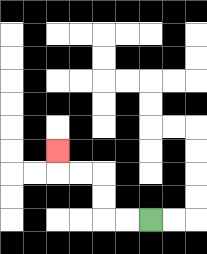{'start': '[6, 9]', 'end': '[2, 6]', 'path_directions': 'L,L,U,U,L,L,U', 'path_coordinates': '[[6, 9], [5, 9], [4, 9], [4, 8], [4, 7], [3, 7], [2, 7], [2, 6]]'}